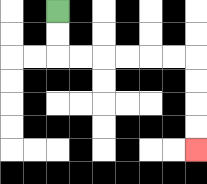{'start': '[2, 0]', 'end': '[8, 6]', 'path_directions': 'D,D,R,R,R,R,R,R,D,D,D,D', 'path_coordinates': '[[2, 0], [2, 1], [2, 2], [3, 2], [4, 2], [5, 2], [6, 2], [7, 2], [8, 2], [8, 3], [8, 4], [8, 5], [8, 6]]'}